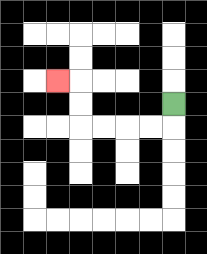{'start': '[7, 4]', 'end': '[2, 3]', 'path_directions': 'D,L,L,L,L,U,U,L', 'path_coordinates': '[[7, 4], [7, 5], [6, 5], [5, 5], [4, 5], [3, 5], [3, 4], [3, 3], [2, 3]]'}